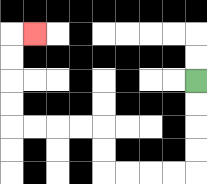{'start': '[8, 3]', 'end': '[1, 1]', 'path_directions': 'D,D,D,D,L,L,L,L,U,U,L,L,L,L,U,U,U,U,R', 'path_coordinates': '[[8, 3], [8, 4], [8, 5], [8, 6], [8, 7], [7, 7], [6, 7], [5, 7], [4, 7], [4, 6], [4, 5], [3, 5], [2, 5], [1, 5], [0, 5], [0, 4], [0, 3], [0, 2], [0, 1], [1, 1]]'}